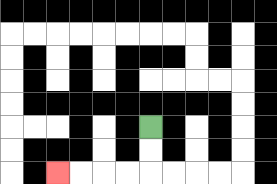{'start': '[6, 5]', 'end': '[2, 7]', 'path_directions': 'D,D,L,L,L,L', 'path_coordinates': '[[6, 5], [6, 6], [6, 7], [5, 7], [4, 7], [3, 7], [2, 7]]'}